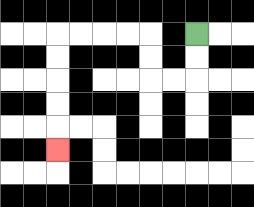{'start': '[8, 1]', 'end': '[2, 6]', 'path_directions': 'D,D,L,L,U,U,L,L,L,L,D,D,D,D,D', 'path_coordinates': '[[8, 1], [8, 2], [8, 3], [7, 3], [6, 3], [6, 2], [6, 1], [5, 1], [4, 1], [3, 1], [2, 1], [2, 2], [2, 3], [2, 4], [2, 5], [2, 6]]'}